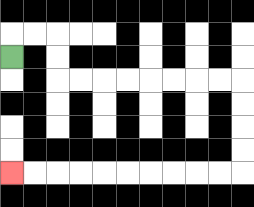{'start': '[0, 2]', 'end': '[0, 7]', 'path_directions': 'U,R,R,D,D,R,R,R,R,R,R,R,R,D,D,D,D,L,L,L,L,L,L,L,L,L,L', 'path_coordinates': '[[0, 2], [0, 1], [1, 1], [2, 1], [2, 2], [2, 3], [3, 3], [4, 3], [5, 3], [6, 3], [7, 3], [8, 3], [9, 3], [10, 3], [10, 4], [10, 5], [10, 6], [10, 7], [9, 7], [8, 7], [7, 7], [6, 7], [5, 7], [4, 7], [3, 7], [2, 7], [1, 7], [0, 7]]'}